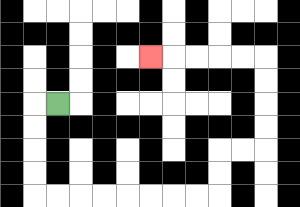{'start': '[2, 4]', 'end': '[6, 2]', 'path_directions': 'L,D,D,D,D,R,R,R,R,R,R,R,R,U,U,R,R,U,U,U,U,L,L,L,L,L', 'path_coordinates': '[[2, 4], [1, 4], [1, 5], [1, 6], [1, 7], [1, 8], [2, 8], [3, 8], [4, 8], [5, 8], [6, 8], [7, 8], [8, 8], [9, 8], [9, 7], [9, 6], [10, 6], [11, 6], [11, 5], [11, 4], [11, 3], [11, 2], [10, 2], [9, 2], [8, 2], [7, 2], [6, 2]]'}